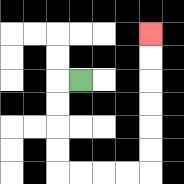{'start': '[3, 3]', 'end': '[6, 1]', 'path_directions': 'L,D,D,D,D,R,R,R,R,U,U,U,U,U,U', 'path_coordinates': '[[3, 3], [2, 3], [2, 4], [2, 5], [2, 6], [2, 7], [3, 7], [4, 7], [5, 7], [6, 7], [6, 6], [6, 5], [6, 4], [6, 3], [6, 2], [6, 1]]'}